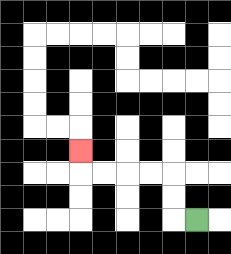{'start': '[8, 9]', 'end': '[3, 6]', 'path_directions': 'L,U,U,L,L,L,L,U', 'path_coordinates': '[[8, 9], [7, 9], [7, 8], [7, 7], [6, 7], [5, 7], [4, 7], [3, 7], [3, 6]]'}